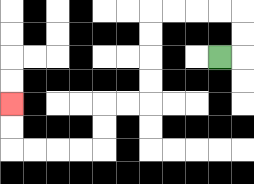{'start': '[9, 2]', 'end': '[0, 4]', 'path_directions': 'R,U,U,L,L,L,L,D,D,D,D,L,L,D,D,L,L,L,L,U,U', 'path_coordinates': '[[9, 2], [10, 2], [10, 1], [10, 0], [9, 0], [8, 0], [7, 0], [6, 0], [6, 1], [6, 2], [6, 3], [6, 4], [5, 4], [4, 4], [4, 5], [4, 6], [3, 6], [2, 6], [1, 6], [0, 6], [0, 5], [0, 4]]'}